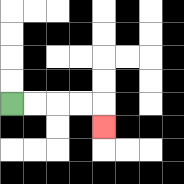{'start': '[0, 4]', 'end': '[4, 5]', 'path_directions': 'R,R,R,R,D', 'path_coordinates': '[[0, 4], [1, 4], [2, 4], [3, 4], [4, 4], [4, 5]]'}